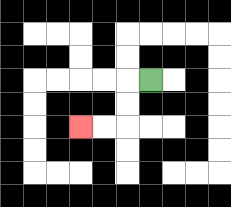{'start': '[6, 3]', 'end': '[3, 5]', 'path_directions': 'L,D,D,L,L', 'path_coordinates': '[[6, 3], [5, 3], [5, 4], [5, 5], [4, 5], [3, 5]]'}